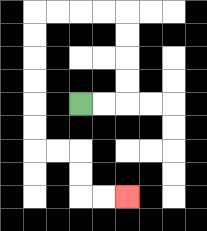{'start': '[3, 4]', 'end': '[5, 8]', 'path_directions': 'R,R,U,U,U,U,L,L,L,L,D,D,D,D,D,D,R,R,D,D,R,R', 'path_coordinates': '[[3, 4], [4, 4], [5, 4], [5, 3], [5, 2], [5, 1], [5, 0], [4, 0], [3, 0], [2, 0], [1, 0], [1, 1], [1, 2], [1, 3], [1, 4], [1, 5], [1, 6], [2, 6], [3, 6], [3, 7], [3, 8], [4, 8], [5, 8]]'}